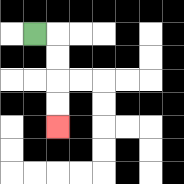{'start': '[1, 1]', 'end': '[2, 5]', 'path_directions': 'R,D,D,D,D', 'path_coordinates': '[[1, 1], [2, 1], [2, 2], [2, 3], [2, 4], [2, 5]]'}